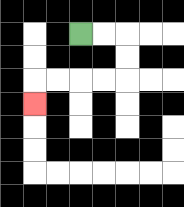{'start': '[3, 1]', 'end': '[1, 4]', 'path_directions': 'R,R,D,D,L,L,L,L,D', 'path_coordinates': '[[3, 1], [4, 1], [5, 1], [5, 2], [5, 3], [4, 3], [3, 3], [2, 3], [1, 3], [1, 4]]'}